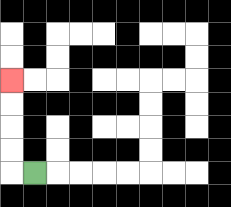{'start': '[1, 7]', 'end': '[0, 3]', 'path_directions': 'L,U,U,U,U', 'path_coordinates': '[[1, 7], [0, 7], [0, 6], [0, 5], [0, 4], [0, 3]]'}